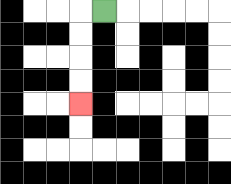{'start': '[4, 0]', 'end': '[3, 4]', 'path_directions': 'L,D,D,D,D', 'path_coordinates': '[[4, 0], [3, 0], [3, 1], [3, 2], [3, 3], [3, 4]]'}